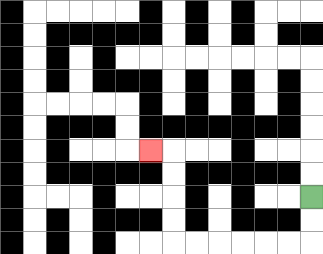{'start': '[13, 8]', 'end': '[6, 6]', 'path_directions': 'D,D,L,L,L,L,L,L,U,U,U,U,L', 'path_coordinates': '[[13, 8], [13, 9], [13, 10], [12, 10], [11, 10], [10, 10], [9, 10], [8, 10], [7, 10], [7, 9], [7, 8], [7, 7], [7, 6], [6, 6]]'}